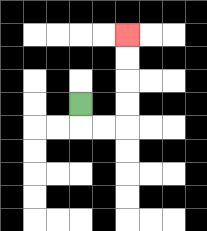{'start': '[3, 4]', 'end': '[5, 1]', 'path_directions': 'D,R,R,U,U,U,U', 'path_coordinates': '[[3, 4], [3, 5], [4, 5], [5, 5], [5, 4], [5, 3], [5, 2], [5, 1]]'}